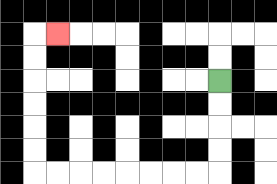{'start': '[9, 3]', 'end': '[2, 1]', 'path_directions': 'D,D,D,D,L,L,L,L,L,L,L,L,U,U,U,U,U,U,R', 'path_coordinates': '[[9, 3], [9, 4], [9, 5], [9, 6], [9, 7], [8, 7], [7, 7], [6, 7], [5, 7], [4, 7], [3, 7], [2, 7], [1, 7], [1, 6], [1, 5], [1, 4], [1, 3], [1, 2], [1, 1], [2, 1]]'}